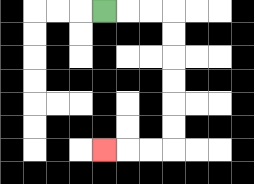{'start': '[4, 0]', 'end': '[4, 6]', 'path_directions': 'R,R,R,D,D,D,D,D,D,L,L,L', 'path_coordinates': '[[4, 0], [5, 0], [6, 0], [7, 0], [7, 1], [7, 2], [7, 3], [7, 4], [7, 5], [7, 6], [6, 6], [5, 6], [4, 6]]'}